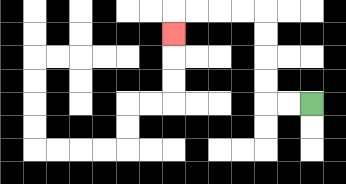{'start': '[13, 4]', 'end': '[7, 1]', 'path_directions': 'L,L,U,U,U,U,L,L,L,L,D', 'path_coordinates': '[[13, 4], [12, 4], [11, 4], [11, 3], [11, 2], [11, 1], [11, 0], [10, 0], [9, 0], [8, 0], [7, 0], [7, 1]]'}